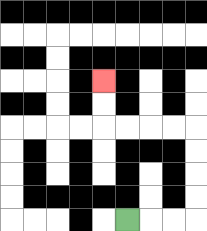{'start': '[5, 9]', 'end': '[4, 3]', 'path_directions': 'R,R,R,U,U,U,U,L,L,L,L,U,U', 'path_coordinates': '[[5, 9], [6, 9], [7, 9], [8, 9], [8, 8], [8, 7], [8, 6], [8, 5], [7, 5], [6, 5], [5, 5], [4, 5], [4, 4], [4, 3]]'}